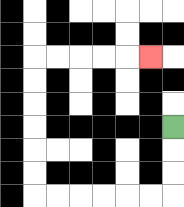{'start': '[7, 5]', 'end': '[6, 2]', 'path_directions': 'D,D,D,L,L,L,L,L,L,U,U,U,U,U,U,R,R,R,R,R', 'path_coordinates': '[[7, 5], [7, 6], [7, 7], [7, 8], [6, 8], [5, 8], [4, 8], [3, 8], [2, 8], [1, 8], [1, 7], [1, 6], [1, 5], [1, 4], [1, 3], [1, 2], [2, 2], [3, 2], [4, 2], [5, 2], [6, 2]]'}